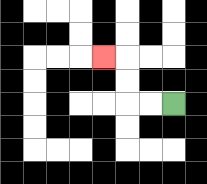{'start': '[7, 4]', 'end': '[4, 2]', 'path_directions': 'L,L,U,U,L', 'path_coordinates': '[[7, 4], [6, 4], [5, 4], [5, 3], [5, 2], [4, 2]]'}